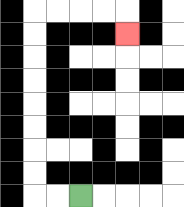{'start': '[3, 8]', 'end': '[5, 1]', 'path_directions': 'L,L,U,U,U,U,U,U,U,U,R,R,R,R,D', 'path_coordinates': '[[3, 8], [2, 8], [1, 8], [1, 7], [1, 6], [1, 5], [1, 4], [1, 3], [1, 2], [1, 1], [1, 0], [2, 0], [3, 0], [4, 0], [5, 0], [5, 1]]'}